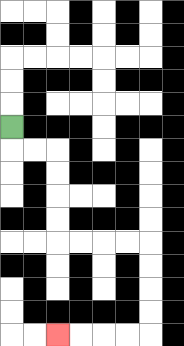{'start': '[0, 5]', 'end': '[2, 14]', 'path_directions': 'D,R,R,D,D,D,D,R,R,R,R,D,D,D,D,L,L,L,L', 'path_coordinates': '[[0, 5], [0, 6], [1, 6], [2, 6], [2, 7], [2, 8], [2, 9], [2, 10], [3, 10], [4, 10], [5, 10], [6, 10], [6, 11], [6, 12], [6, 13], [6, 14], [5, 14], [4, 14], [3, 14], [2, 14]]'}